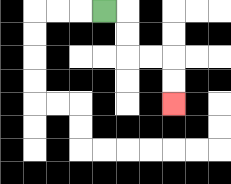{'start': '[4, 0]', 'end': '[7, 4]', 'path_directions': 'R,D,D,R,R,D,D', 'path_coordinates': '[[4, 0], [5, 0], [5, 1], [5, 2], [6, 2], [7, 2], [7, 3], [7, 4]]'}